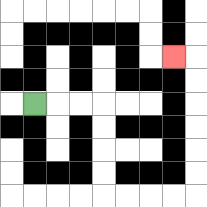{'start': '[1, 4]', 'end': '[7, 2]', 'path_directions': 'R,R,R,D,D,D,D,R,R,R,R,U,U,U,U,U,U,L', 'path_coordinates': '[[1, 4], [2, 4], [3, 4], [4, 4], [4, 5], [4, 6], [4, 7], [4, 8], [5, 8], [6, 8], [7, 8], [8, 8], [8, 7], [8, 6], [8, 5], [8, 4], [8, 3], [8, 2], [7, 2]]'}